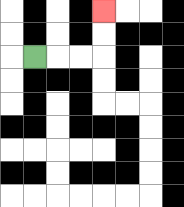{'start': '[1, 2]', 'end': '[4, 0]', 'path_directions': 'R,R,R,U,U', 'path_coordinates': '[[1, 2], [2, 2], [3, 2], [4, 2], [4, 1], [4, 0]]'}